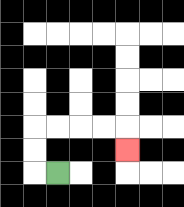{'start': '[2, 7]', 'end': '[5, 6]', 'path_directions': 'L,U,U,R,R,R,R,D', 'path_coordinates': '[[2, 7], [1, 7], [1, 6], [1, 5], [2, 5], [3, 5], [4, 5], [5, 5], [5, 6]]'}